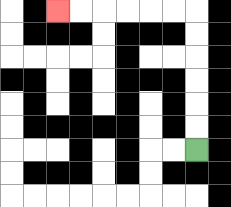{'start': '[8, 6]', 'end': '[2, 0]', 'path_directions': 'U,U,U,U,U,U,L,L,L,L,L,L', 'path_coordinates': '[[8, 6], [8, 5], [8, 4], [8, 3], [8, 2], [8, 1], [8, 0], [7, 0], [6, 0], [5, 0], [4, 0], [3, 0], [2, 0]]'}